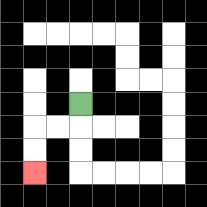{'start': '[3, 4]', 'end': '[1, 7]', 'path_directions': 'D,L,L,D,D', 'path_coordinates': '[[3, 4], [3, 5], [2, 5], [1, 5], [1, 6], [1, 7]]'}